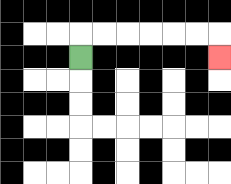{'start': '[3, 2]', 'end': '[9, 2]', 'path_directions': 'U,R,R,R,R,R,R,D', 'path_coordinates': '[[3, 2], [3, 1], [4, 1], [5, 1], [6, 1], [7, 1], [8, 1], [9, 1], [9, 2]]'}